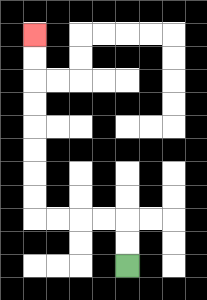{'start': '[5, 11]', 'end': '[1, 1]', 'path_directions': 'U,U,L,L,L,L,U,U,U,U,U,U,U,U', 'path_coordinates': '[[5, 11], [5, 10], [5, 9], [4, 9], [3, 9], [2, 9], [1, 9], [1, 8], [1, 7], [1, 6], [1, 5], [1, 4], [1, 3], [1, 2], [1, 1]]'}